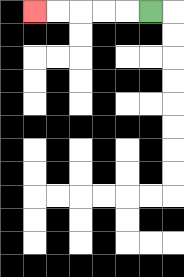{'start': '[6, 0]', 'end': '[1, 0]', 'path_directions': 'L,L,L,L,L', 'path_coordinates': '[[6, 0], [5, 0], [4, 0], [3, 0], [2, 0], [1, 0]]'}